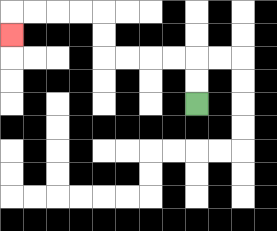{'start': '[8, 4]', 'end': '[0, 1]', 'path_directions': 'U,U,L,L,L,L,U,U,L,L,L,L,D', 'path_coordinates': '[[8, 4], [8, 3], [8, 2], [7, 2], [6, 2], [5, 2], [4, 2], [4, 1], [4, 0], [3, 0], [2, 0], [1, 0], [0, 0], [0, 1]]'}